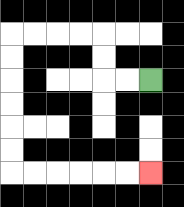{'start': '[6, 3]', 'end': '[6, 7]', 'path_directions': 'L,L,U,U,L,L,L,L,D,D,D,D,D,D,R,R,R,R,R,R', 'path_coordinates': '[[6, 3], [5, 3], [4, 3], [4, 2], [4, 1], [3, 1], [2, 1], [1, 1], [0, 1], [0, 2], [0, 3], [0, 4], [0, 5], [0, 6], [0, 7], [1, 7], [2, 7], [3, 7], [4, 7], [5, 7], [6, 7]]'}